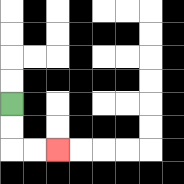{'start': '[0, 4]', 'end': '[2, 6]', 'path_directions': 'D,D,R,R', 'path_coordinates': '[[0, 4], [0, 5], [0, 6], [1, 6], [2, 6]]'}